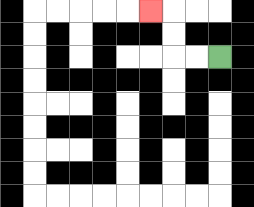{'start': '[9, 2]', 'end': '[6, 0]', 'path_directions': 'L,L,U,U,L', 'path_coordinates': '[[9, 2], [8, 2], [7, 2], [7, 1], [7, 0], [6, 0]]'}